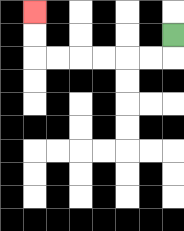{'start': '[7, 1]', 'end': '[1, 0]', 'path_directions': 'D,L,L,L,L,L,L,U,U', 'path_coordinates': '[[7, 1], [7, 2], [6, 2], [5, 2], [4, 2], [3, 2], [2, 2], [1, 2], [1, 1], [1, 0]]'}